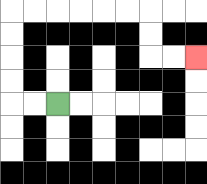{'start': '[2, 4]', 'end': '[8, 2]', 'path_directions': 'L,L,U,U,U,U,R,R,R,R,R,R,D,D,R,R', 'path_coordinates': '[[2, 4], [1, 4], [0, 4], [0, 3], [0, 2], [0, 1], [0, 0], [1, 0], [2, 0], [3, 0], [4, 0], [5, 0], [6, 0], [6, 1], [6, 2], [7, 2], [8, 2]]'}